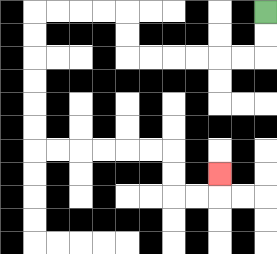{'start': '[11, 0]', 'end': '[9, 7]', 'path_directions': 'D,D,L,L,L,L,L,L,U,U,L,L,L,L,D,D,D,D,D,D,R,R,R,R,R,R,D,D,R,R,U', 'path_coordinates': '[[11, 0], [11, 1], [11, 2], [10, 2], [9, 2], [8, 2], [7, 2], [6, 2], [5, 2], [5, 1], [5, 0], [4, 0], [3, 0], [2, 0], [1, 0], [1, 1], [1, 2], [1, 3], [1, 4], [1, 5], [1, 6], [2, 6], [3, 6], [4, 6], [5, 6], [6, 6], [7, 6], [7, 7], [7, 8], [8, 8], [9, 8], [9, 7]]'}